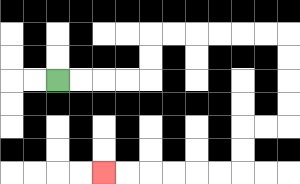{'start': '[2, 3]', 'end': '[4, 7]', 'path_directions': 'R,R,R,R,U,U,R,R,R,R,R,R,D,D,D,D,L,L,D,D,L,L,L,L,L,L', 'path_coordinates': '[[2, 3], [3, 3], [4, 3], [5, 3], [6, 3], [6, 2], [6, 1], [7, 1], [8, 1], [9, 1], [10, 1], [11, 1], [12, 1], [12, 2], [12, 3], [12, 4], [12, 5], [11, 5], [10, 5], [10, 6], [10, 7], [9, 7], [8, 7], [7, 7], [6, 7], [5, 7], [4, 7]]'}